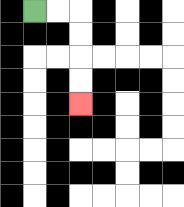{'start': '[1, 0]', 'end': '[3, 4]', 'path_directions': 'R,R,D,D,D,D', 'path_coordinates': '[[1, 0], [2, 0], [3, 0], [3, 1], [3, 2], [3, 3], [3, 4]]'}